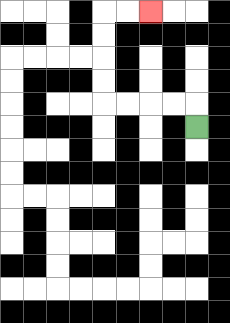{'start': '[8, 5]', 'end': '[6, 0]', 'path_directions': 'U,L,L,L,L,U,U,U,U,R,R', 'path_coordinates': '[[8, 5], [8, 4], [7, 4], [6, 4], [5, 4], [4, 4], [4, 3], [4, 2], [4, 1], [4, 0], [5, 0], [6, 0]]'}